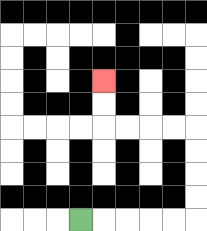{'start': '[3, 9]', 'end': '[4, 3]', 'path_directions': 'R,R,R,R,R,U,U,U,U,L,L,L,L,U,U', 'path_coordinates': '[[3, 9], [4, 9], [5, 9], [6, 9], [7, 9], [8, 9], [8, 8], [8, 7], [8, 6], [8, 5], [7, 5], [6, 5], [5, 5], [4, 5], [4, 4], [4, 3]]'}